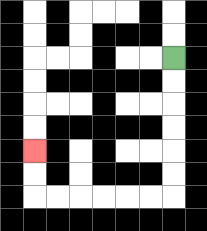{'start': '[7, 2]', 'end': '[1, 6]', 'path_directions': 'D,D,D,D,D,D,L,L,L,L,L,L,U,U', 'path_coordinates': '[[7, 2], [7, 3], [7, 4], [7, 5], [7, 6], [7, 7], [7, 8], [6, 8], [5, 8], [4, 8], [3, 8], [2, 8], [1, 8], [1, 7], [1, 6]]'}